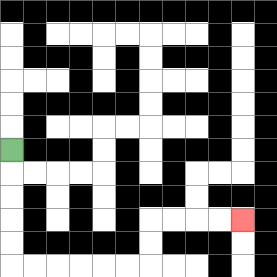{'start': '[0, 6]', 'end': '[10, 9]', 'path_directions': 'D,D,D,D,D,R,R,R,R,R,R,U,U,R,R,R,R', 'path_coordinates': '[[0, 6], [0, 7], [0, 8], [0, 9], [0, 10], [0, 11], [1, 11], [2, 11], [3, 11], [4, 11], [5, 11], [6, 11], [6, 10], [6, 9], [7, 9], [8, 9], [9, 9], [10, 9]]'}